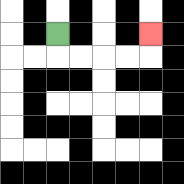{'start': '[2, 1]', 'end': '[6, 1]', 'path_directions': 'D,R,R,R,R,U', 'path_coordinates': '[[2, 1], [2, 2], [3, 2], [4, 2], [5, 2], [6, 2], [6, 1]]'}